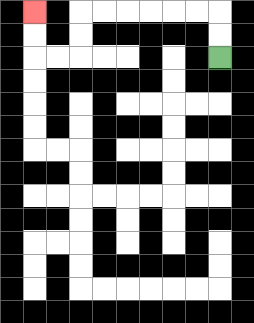{'start': '[9, 2]', 'end': '[1, 0]', 'path_directions': 'U,U,L,L,L,L,L,L,D,D,L,L,U,U', 'path_coordinates': '[[9, 2], [9, 1], [9, 0], [8, 0], [7, 0], [6, 0], [5, 0], [4, 0], [3, 0], [3, 1], [3, 2], [2, 2], [1, 2], [1, 1], [1, 0]]'}